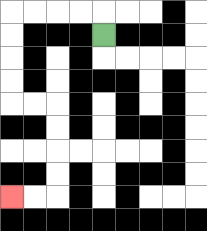{'start': '[4, 1]', 'end': '[0, 8]', 'path_directions': 'U,L,L,L,L,D,D,D,D,R,R,D,D,D,D,L,L', 'path_coordinates': '[[4, 1], [4, 0], [3, 0], [2, 0], [1, 0], [0, 0], [0, 1], [0, 2], [0, 3], [0, 4], [1, 4], [2, 4], [2, 5], [2, 6], [2, 7], [2, 8], [1, 8], [0, 8]]'}